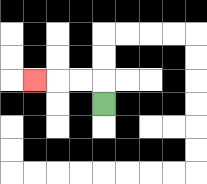{'start': '[4, 4]', 'end': '[1, 3]', 'path_directions': 'U,L,L,L', 'path_coordinates': '[[4, 4], [4, 3], [3, 3], [2, 3], [1, 3]]'}